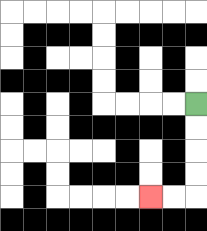{'start': '[8, 4]', 'end': '[6, 8]', 'path_directions': 'D,D,D,D,L,L', 'path_coordinates': '[[8, 4], [8, 5], [8, 6], [8, 7], [8, 8], [7, 8], [6, 8]]'}